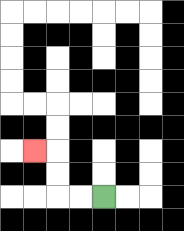{'start': '[4, 8]', 'end': '[1, 6]', 'path_directions': 'L,L,U,U,L', 'path_coordinates': '[[4, 8], [3, 8], [2, 8], [2, 7], [2, 6], [1, 6]]'}